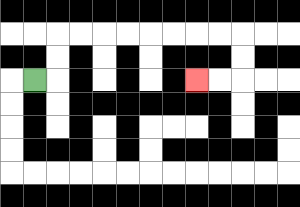{'start': '[1, 3]', 'end': '[8, 3]', 'path_directions': 'R,U,U,R,R,R,R,R,R,R,R,D,D,L,L', 'path_coordinates': '[[1, 3], [2, 3], [2, 2], [2, 1], [3, 1], [4, 1], [5, 1], [6, 1], [7, 1], [8, 1], [9, 1], [10, 1], [10, 2], [10, 3], [9, 3], [8, 3]]'}